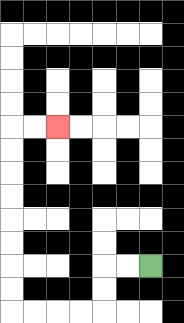{'start': '[6, 11]', 'end': '[2, 5]', 'path_directions': 'L,L,D,D,L,L,L,L,U,U,U,U,U,U,U,U,R,R', 'path_coordinates': '[[6, 11], [5, 11], [4, 11], [4, 12], [4, 13], [3, 13], [2, 13], [1, 13], [0, 13], [0, 12], [0, 11], [0, 10], [0, 9], [0, 8], [0, 7], [0, 6], [0, 5], [1, 5], [2, 5]]'}